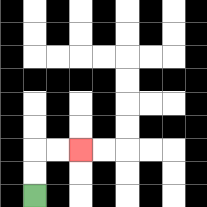{'start': '[1, 8]', 'end': '[3, 6]', 'path_directions': 'U,U,R,R', 'path_coordinates': '[[1, 8], [1, 7], [1, 6], [2, 6], [3, 6]]'}